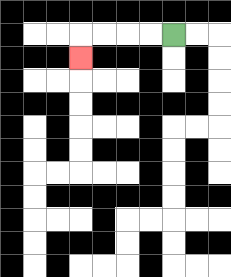{'start': '[7, 1]', 'end': '[3, 2]', 'path_directions': 'L,L,L,L,D', 'path_coordinates': '[[7, 1], [6, 1], [5, 1], [4, 1], [3, 1], [3, 2]]'}